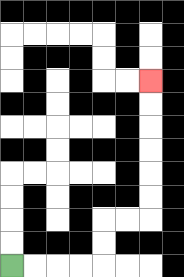{'start': '[0, 11]', 'end': '[6, 3]', 'path_directions': 'R,R,R,R,U,U,R,R,U,U,U,U,U,U', 'path_coordinates': '[[0, 11], [1, 11], [2, 11], [3, 11], [4, 11], [4, 10], [4, 9], [5, 9], [6, 9], [6, 8], [6, 7], [6, 6], [6, 5], [6, 4], [6, 3]]'}